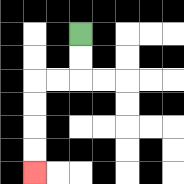{'start': '[3, 1]', 'end': '[1, 7]', 'path_directions': 'D,D,L,L,D,D,D,D', 'path_coordinates': '[[3, 1], [3, 2], [3, 3], [2, 3], [1, 3], [1, 4], [1, 5], [1, 6], [1, 7]]'}